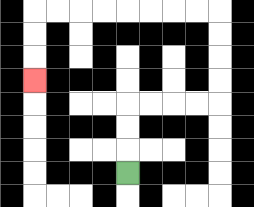{'start': '[5, 7]', 'end': '[1, 3]', 'path_directions': 'U,U,U,R,R,R,R,U,U,U,U,L,L,L,L,L,L,L,L,D,D,D', 'path_coordinates': '[[5, 7], [5, 6], [5, 5], [5, 4], [6, 4], [7, 4], [8, 4], [9, 4], [9, 3], [9, 2], [9, 1], [9, 0], [8, 0], [7, 0], [6, 0], [5, 0], [4, 0], [3, 0], [2, 0], [1, 0], [1, 1], [1, 2], [1, 3]]'}